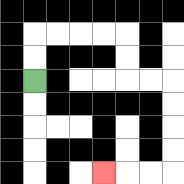{'start': '[1, 3]', 'end': '[4, 7]', 'path_directions': 'U,U,R,R,R,R,D,D,R,R,D,D,D,D,L,L,L', 'path_coordinates': '[[1, 3], [1, 2], [1, 1], [2, 1], [3, 1], [4, 1], [5, 1], [5, 2], [5, 3], [6, 3], [7, 3], [7, 4], [7, 5], [7, 6], [7, 7], [6, 7], [5, 7], [4, 7]]'}